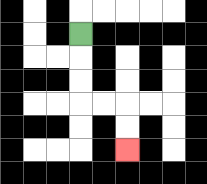{'start': '[3, 1]', 'end': '[5, 6]', 'path_directions': 'D,D,D,R,R,D,D', 'path_coordinates': '[[3, 1], [3, 2], [3, 3], [3, 4], [4, 4], [5, 4], [5, 5], [5, 6]]'}